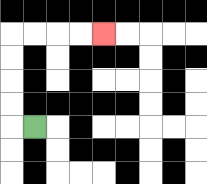{'start': '[1, 5]', 'end': '[4, 1]', 'path_directions': 'L,U,U,U,U,R,R,R,R', 'path_coordinates': '[[1, 5], [0, 5], [0, 4], [0, 3], [0, 2], [0, 1], [1, 1], [2, 1], [3, 1], [4, 1]]'}